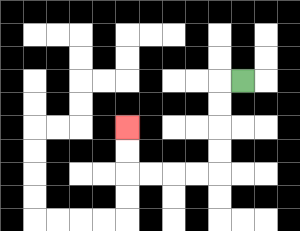{'start': '[10, 3]', 'end': '[5, 5]', 'path_directions': 'L,D,D,D,D,L,L,L,L,U,U', 'path_coordinates': '[[10, 3], [9, 3], [9, 4], [9, 5], [9, 6], [9, 7], [8, 7], [7, 7], [6, 7], [5, 7], [5, 6], [5, 5]]'}